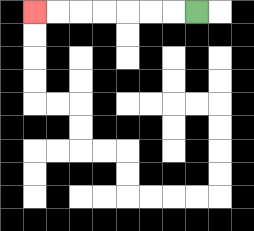{'start': '[8, 0]', 'end': '[1, 0]', 'path_directions': 'L,L,L,L,L,L,L', 'path_coordinates': '[[8, 0], [7, 0], [6, 0], [5, 0], [4, 0], [3, 0], [2, 0], [1, 0]]'}